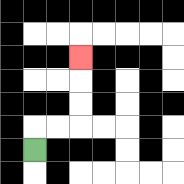{'start': '[1, 6]', 'end': '[3, 2]', 'path_directions': 'U,R,R,U,U,U', 'path_coordinates': '[[1, 6], [1, 5], [2, 5], [3, 5], [3, 4], [3, 3], [3, 2]]'}